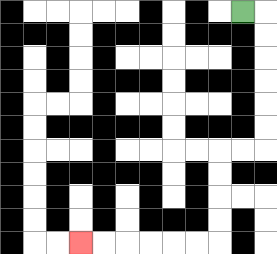{'start': '[10, 0]', 'end': '[3, 10]', 'path_directions': 'R,D,D,D,D,D,D,L,L,D,D,D,D,L,L,L,L,L,L', 'path_coordinates': '[[10, 0], [11, 0], [11, 1], [11, 2], [11, 3], [11, 4], [11, 5], [11, 6], [10, 6], [9, 6], [9, 7], [9, 8], [9, 9], [9, 10], [8, 10], [7, 10], [6, 10], [5, 10], [4, 10], [3, 10]]'}